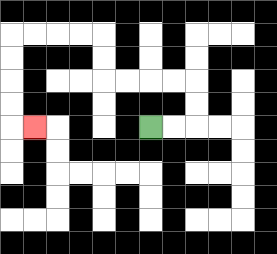{'start': '[6, 5]', 'end': '[1, 5]', 'path_directions': 'R,R,U,U,L,L,L,L,U,U,L,L,L,L,D,D,D,D,R', 'path_coordinates': '[[6, 5], [7, 5], [8, 5], [8, 4], [8, 3], [7, 3], [6, 3], [5, 3], [4, 3], [4, 2], [4, 1], [3, 1], [2, 1], [1, 1], [0, 1], [0, 2], [0, 3], [0, 4], [0, 5], [1, 5]]'}